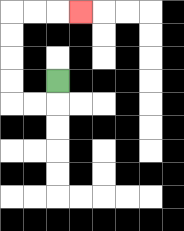{'start': '[2, 3]', 'end': '[3, 0]', 'path_directions': 'D,L,L,U,U,U,U,R,R,R', 'path_coordinates': '[[2, 3], [2, 4], [1, 4], [0, 4], [0, 3], [0, 2], [0, 1], [0, 0], [1, 0], [2, 0], [3, 0]]'}